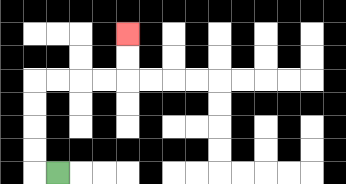{'start': '[2, 7]', 'end': '[5, 1]', 'path_directions': 'L,U,U,U,U,R,R,R,R,U,U', 'path_coordinates': '[[2, 7], [1, 7], [1, 6], [1, 5], [1, 4], [1, 3], [2, 3], [3, 3], [4, 3], [5, 3], [5, 2], [5, 1]]'}